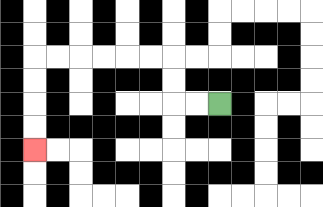{'start': '[9, 4]', 'end': '[1, 6]', 'path_directions': 'L,L,U,U,L,L,L,L,L,L,D,D,D,D', 'path_coordinates': '[[9, 4], [8, 4], [7, 4], [7, 3], [7, 2], [6, 2], [5, 2], [4, 2], [3, 2], [2, 2], [1, 2], [1, 3], [1, 4], [1, 5], [1, 6]]'}